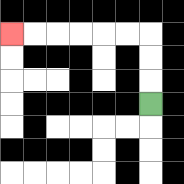{'start': '[6, 4]', 'end': '[0, 1]', 'path_directions': 'U,U,U,L,L,L,L,L,L', 'path_coordinates': '[[6, 4], [6, 3], [6, 2], [6, 1], [5, 1], [4, 1], [3, 1], [2, 1], [1, 1], [0, 1]]'}